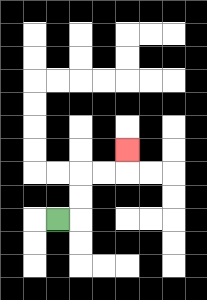{'start': '[2, 9]', 'end': '[5, 6]', 'path_directions': 'R,U,U,R,R,U', 'path_coordinates': '[[2, 9], [3, 9], [3, 8], [3, 7], [4, 7], [5, 7], [5, 6]]'}